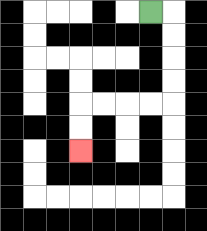{'start': '[6, 0]', 'end': '[3, 6]', 'path_directions': 'R,D,D,D,D,L,L,L,L,D,D', 'path_coordinates': '[[6, 0], [7, 0], [7, 1], [7, 2], [7, 3], [7, 4], [6, 4], [5, 4], [4, 4], [3, 4], [3, 5], [3, 6]]'}